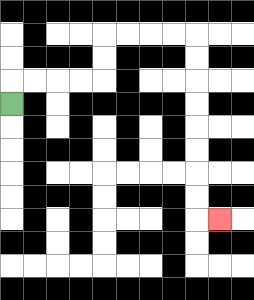{'start': '[0, 4]', 'end': '[9, 9]', 'path_directions': 'U,R,R,R,R,U,U,R,R,R,R,D,D,D,D,D,D,D,D,R', 'path_coordinates': '[[0, 4], [0, 3], [1, 3], [2, 3], [3, 3], [4, 3], [4, 2], [4, 1], [5, 1], [6, 1], [7, 1], [8, 1], [8, 2], [8, 3], [8, 4], [8, 5], [8, 6], [8, 7], [8, 8], [8, 9], [9, 9]]'}